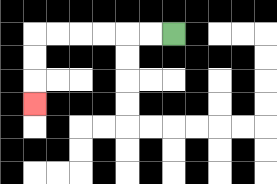{'start': '[7, 1]', 'end': '[1, 4]', 'path_directions': 'L,L,L,L,L,L,D,D,D', 'path_coordinates': '[[7, 1], [6, 1], [5, 1], [4, 1], [3, 1], [2, 1], [1, 1], [1, 2], [1, 3], [1, 4]]'}